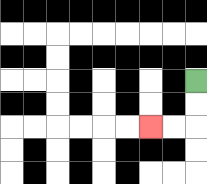{'start': '[8, 3]', 'end': '[6, 5]', 'path_directions': 'D,D,L,L', 'path_coordinates': '[[8, 3], [8, 4], [8, 5], [7, 5], [6, 5]]'}